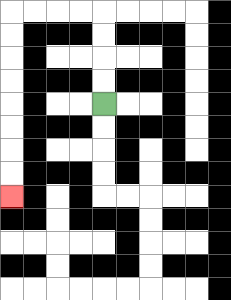{'start': '[4, 4]', 'end': '[0, 8]', 'path_directions': 'U,U,U,U,L,L,L,L,D,D,D,D,D,D,D,D', 'path_coordinates': '[[4, 4], [4, 3], [4, 2], [4, 1], [4, 0], [3, 0], [2, 0], [1, 0], [0, 0], [0, 1], [0, 2], [0, 3], [0, 4], [0, 5], [0, 6], [0, 7], [0, 8]]'}